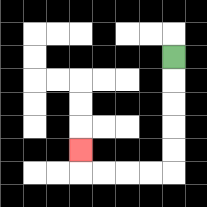{'start': '[7, 2]', 'end': '[3, 6]', 'path_directions': 'D,D,D,D,D,L,L,L,L,U', 'path_coordinates': '[[7, 2], [7, 3], [7, 4], [7, 5], [7, 6], [7, 7], [6, 7], [5, 7], [4, 7], [3, 7], [3, 6]]'}